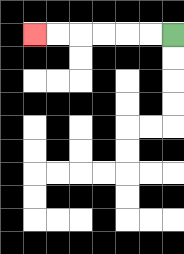{'start': '[7, 1]', 'end': '[1, 1]', 'path_directions': 'L,L,L,L,L,L', 'path_coordinates': '[[7, 1], [6, 1], [5, 1], [4, 1], [3, 1], [2, 1], [1, 1]]'}